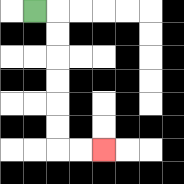{'start': '[1, 0]', 'end': '[4, 6]', 'path_directions': 'R,D,D,D,D,D,D,R,R', 'path_coordinates': '[[1, 0], [2, 0], [2, 1], [2, 2], [2, 3], [2, 4], [2, 5], [2, 6], [3, 6], [4, 6]]'}